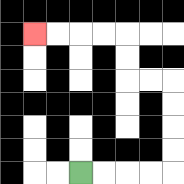{'start': '[3, 7]', 'end': '[1, 1]', 'path_directions': 'R,R,R,R,U,U,U,U,L,L,U,U,L,L,L,L', 'path_coordinates': '[[3, 7], [4, 7], [5, 7], [6, 7], [7, 7], [7, 6], [7, 5], [7, 4], [7, 3], [6, 3], [5, 3], [5, 2], [5, 1], [4, 1], [3, 1], [2, 1], [1, 1]]'}